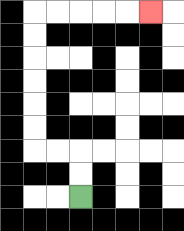{'start': '[3, 8]', 'end': '[6, 0]', 'path_directions': 'U,U,L,L,U,U,U,U,U,U,R,R,R,R,R', 'path_coordinates': '[[3, 8], [3, 7], [3, 6], [2, 6], [1, 6], [1, 5], [1, 4], [1, 3], [1, 2], [1, 1], [1, 0], [2, 0], [3, 0], [4, 0], [5, 0], [6, 0]]'}